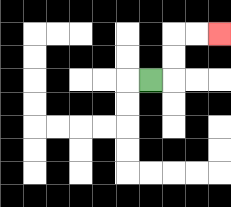{'start': '[6, 3]', 'end': '[9, 1]', 'path_directions': 'R,U,U,R,R', 'path_coordinates': '[[6, 3], [7, 3], [7, 2], [7, 1], [8, 1], [9, 1]]'}